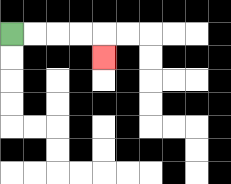{'start': '[0, 1]', 'end': '[4, 2]', 'path_directions': 'R,R,R,R,D', 'path_coordinates': '[[0, 1], [1, 1], [2, 1], [3, 1], [4, 1], [4, 2]]'}